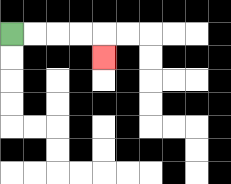{'start': '[0, 1]', 'end': '[4, 2]', 'path_directions': 'R,R,R,R,D', 'path_coordinates': '[[0, 1], [1, 1], [2, 1], [3, 1], [4, 1], [4, 2]]'}